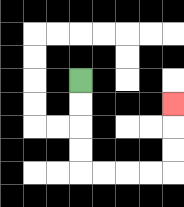{'start': '[3, 3]', 'end': '[7, 4]', 'path_directions': 'D,D,D,D,R,R,R,R,U,U,U', 'path_coordinates': '[[3, 3], [3, 4], [3, 5], [3, 6], [3, 7], [4, 7], [5, 7], [6, 7], [7, 7], [7, 6], [7, 5], [7, 4]]'}